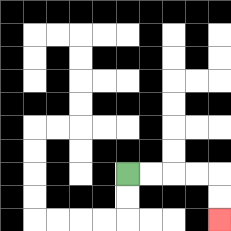{'start': '[5, 7]', 'end': '[9, 9]', 'path_directions': 'R,R,R,R,D,D', 'path_coordinates': '[[5, 7], [6, 7], [7, 7], [8, 7], [9, 7], [9, 8], [9, 9]]'}